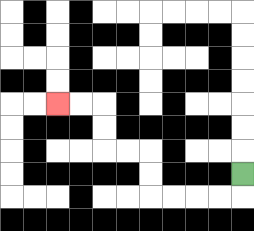{'start': '[10, 7]', 'end': '[2, 4]', 'path_directions': 'D,L,L,L,L,U,U,L,L,U,U,L,L', 'path_coordinates': '[[10, 7], [10, 8], [9, 8], [8, 8], [7, 8], [6, 8], [6, 7], [6, 6], [5, 6], [4, 6], [4, 5], [4, 4], [3, 4], [2, 4]]'}